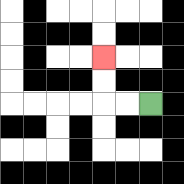{'start': '[6, 4]', 'end': '[4, 2]', 'path_directions': 'L,L,U,U', 'path_coordinates': '[[6, 4], [5, 4], [4, 4], [4, 3], [4, 2]]'}